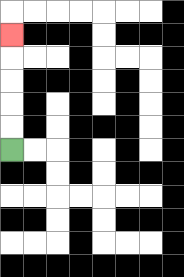{'start': '[0, 6]', 'end': '[0, 1]', 'path_directions': 'U,U,U,U,U', 'path_coordinates': '[[0, 6], [0, 5], [0, 4], [0, 3], [0, 2], [0, 1]]'}